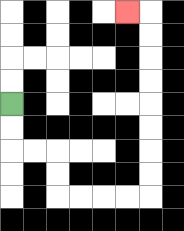{'start': '[0, 4]', 'end': '[5, 0]', 'path_directions': 'D,D,R,R,D,D,R,R,R,R,U,U,U,U,U,U,U,U,L', 'path_coordinates': '[[0, 4], [0, 5], [0, 6], [1, 6], [2, 6], [2, 7], [2, 8], [3, 8], [4, 8], [5, 8], [6, 8], [6, 7], [6, 6], [6, 5], [6, 4], [6, 3], [6, 2], [6, 1], [6, 0], [5, 0]]'}